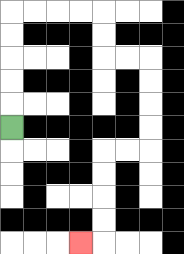{'start': '[0, 5]', 'end': '[3, 10]', 'path_directions': 'U,U,U,U,U,R,R,R,R,D,D,R,R,D,D,D,D,L,L,D,D,D,D,L', 'path_coordinates': '[[0, 5], [0, 4], [0, 3], [0, 2], [0, 1], [0, 0], [1, 0], [2, 0], [3, 0], [4, 0], [4, 1], [4, 2], [5, 2], [6, 2], [6, 3], [6, 4], [6, 5], [6, 6], [5, 6], [4, 6], [4, 7], [4, 8], [4, 9], [4, 10], [3, 10]]'}